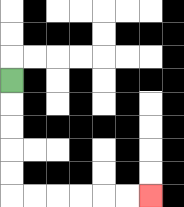{'start': '[0, 3]', 'end': '[6, 8]', 'path_directions': 'D,D,D,D,D,R,R,R,R,R,R', 'path_coordinates': '[[0, 3], [0, 4], [0, 5], [0, 6], [0, 7], [0, 8], [1, 8], [2, 8], [3, 8], [4, 8], [5, 8], [6, 8]]'}